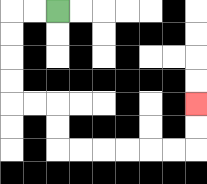{'start': '[2, 0]', 'end': '[8, 4]', 'path_directions': 'L,L,D,D,D,D,R,R,D,D,R,R,R,R,R,R,U,U', 'path_coordinates': '[[2, 0], [1, 0], [0, 0], [0, 1], [0, 2], [0, 3], [0, 4], [1, 4], [2, 4], [2, 5], [2, 6], [3, 6], [4, 6], [5, 6], [6, 6], [7, 6], [8, 6], [8, 5], [8, 4]]'}